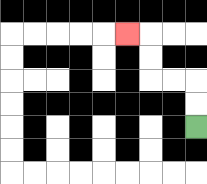{'start': '[8, 5]', 'end': '[5, 1]', 'path_directions': 'U,U,L,L,U,U,L', 'path_coordinates': '[[8, 5], [8, 4], [8, 3], [7, 3], [6, 3], [6, 2], [6, 1], [5, 1]]'}